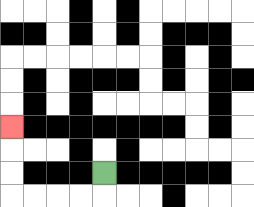{'start': '[4, 7]', 'end': '[0, 5]', 'path_directions': 'D,L,L,L,L,U,U,U', 'path_coordinates': '[[4, 7], [4, 8], [3, 8], [2, 8], [1, 8], [0, 8], [0, 7], [0, 6], [0, 5]]'}